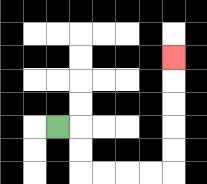{'start': '[2, 5]', 'end': '[7, 2]', 'path_directions': 'R,D,D,R,R,R,R,U,U,U,U,U', 'path_coordinates': '[[2, 5], [3, 5], [3, 6], [3, 7], [4, 7], [5, 7], [6, 7], [7, 7], [7, 6], [7, 5], [7, 4], [7, 3], [7, 2]]'}